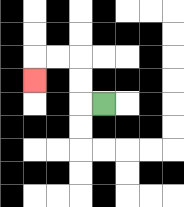{'start': '[4, 4]', 'end': '[1, 3]', 'path_directions': 'L,U,U,L,L,D', 'path_coordinates': '[[4, 4], [3, 4], [3, 3], [3, 2], [2, 2], [1, 2], [1, 3]]'}